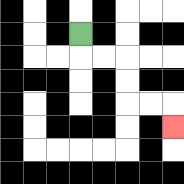{'start': '[3, 1]', 'end': '[7, 5]', 'path_directions': 'D,R,R,D,D,R,R,D', 'path_coordinates': '[[3, 1], [3, 2], [4, 2], [5, 2], [5, 3], [5, 4], [6, 4], [7, 4], [7, 5]]'}